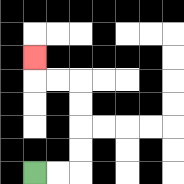{'start': '[1, 7]', 'end': '[1, 2]', 'path_directions': 'R,R,U,U,U,U,L,L,U', 'path_coordinates': '[[1, 7], [2, 7], [3, 7], [3, 6], [3, 5], [3, 4], [3, 3], [2, 3], [1, 3], [1, 2]]'}